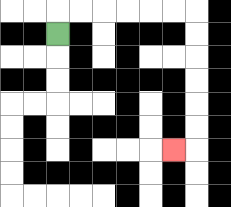{'start': '[2, 1]', 'end': '[7, 6]', 'path_directions': 'U,R,R,R,R,R,R,D,D,D,D,D,D,L', 'path_coordinates': '[[2, 1], [2, 0], [3, 0], [4, 0], [5, 0], [6, 0], [7, 0], [8, 0], [8, 1], [8, 2], [8, 3], [8, 4], [8, 5], [8, 6], [7, 6]]'}